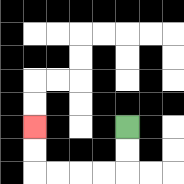{'start': '[5, 5]', 'end': '[1, 5]', 'path_directions': 'D,D,L,L,L,L,U,U', 'path_coordinates': '[[5, 5], [5, 6], [5, 7], [4, 7], [3, 7], [2, 7], [1, 7], [1, 6], [1, 5]]'}